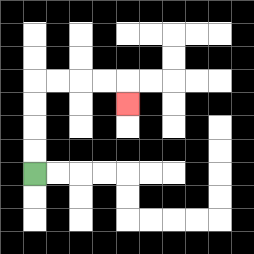{'start': '[1, 7]', 'end': '[5, 4]', 'path_directions': 'U,U,U,U,R,R,R,R,D', 'path_coordinates': '[[1, 7], [1, 6], [1, 5], [1, 4], [1, 3], [2, 3], [3, 3], [4, 3], [5, 3], [5, 4]]'}